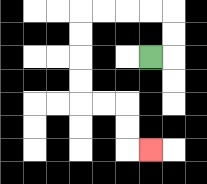{'start': '[6, 2]', 'end': '[6, 6]', 'path_directions': 'R,U,U,L,L,L,L,D,D,D,D,R,R,D,D,R', 'path_coordinates': '[[6, 2], [7, 2], [7, 1], [7, 0], [6, 0], [5, 0], [4, 0], [3, 0], [3, 1], [3, 2], [3, 3], [3, 4], [4, 4], [5, 4], [5, 5], [5, 6], [6, 6]]'}